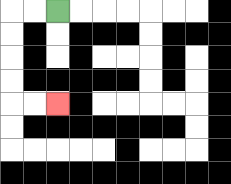{'start': '[2, 0]', 'end': '[2, 4]', 'path_directions': 'L,L,D,D,D,D,R,R', 'path_coordinates': '[[2, 0], [1, 0], [0, 0], [0, 1], [0, 2], [0, 3], [0, 4], [1, 4], [2, 4]]'}